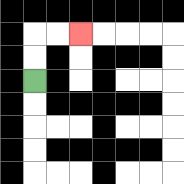{'start': '[1, 3]', 'end': '[3, 1]', 'path_directions': 'U,U,R,R', 'path_coordinates': '[[1, 3], [1, 2], [1, 1], [2, 1], [3, 1]]'}